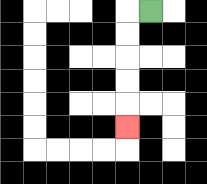{'start': '[6, 0]', 'end': '[5, 5]', 'path_directions': 'L,D,D,D,D,D', 'path_coordinates': '[[6, 0], [5, 0], [5, 1], [5, 2], [5, 3], [5, 4], [5, 5]]'}